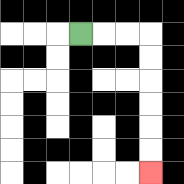{'start': '[3, 1]', 'end': '[6, 7]', 'path_directions': 'R,R,R,D,D,D,D,D,D', 'path_coordinates': '[[3, 1], [4, 1], [5, 1], [6, 1], [6, 2], [6, 3], [6, 4], [6, 5], [6, 6], [6, 7]]'}